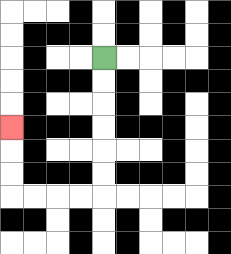{'start': '[4, 2]', 'end': '[0, 5]', 'path_directions': 'D,D,D,D,D,D,L,L,L,L,U,U,U', 'path_coordinates': '[[4, 2], [4, 3], [4, 4], [4, 5], [4, 6], [4, 7], [4, 8], [3, 8], [2, 8], [1, 8], [0, 8], [0, 7], [0, 6], [0, 5]]'}